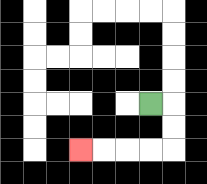{'start': '[6, 4]', 'end': '[3, 6]', 'path_directions': 'R,D,D,L,L,L,L', 'path_coordinates': '[[6, 4], [7, 4], [7, 5], [7, 6], [6, 6], [5, 6], [4, 6], [3, 6]]'}